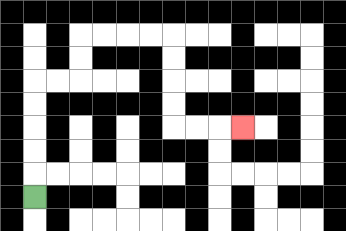{'start': '[1, 8]', 'end': '[10, 5]', 'path_directions': 'U,U,U,U,U,R,R,U,U,R,R,R,R,D,D,D,D,R,R,R', 'path_coordinates': '[[1, 8], [1, 7], [1, 6], [1, 5], [1, 4], [1, 3], [2, 3], [3, 3], [3, 2], [3, 1], [4, 1], [5, 1], [6, 1], [7, 1], [7, 2], [7, 3], [7, 4], [7, 5], [8, 5], [9, 5], [10, 5]]'}